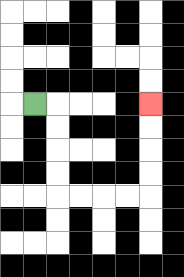{'start': '[1, 4]', 'end': '[6, 4]', 'path_directions': 'R,D,D,D,D,R,R,R,R,U,U,U,U', 'path_coordinates': '[[1, 4], [2, 4], [2, 5], [2, 6], [2, 7], [2, 8], [3, 8], [4, 8], [5, 8], [6, 8], [6, 7], [6, 6], [6, 5], [6, 4]]'}